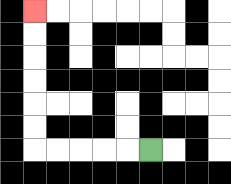{'start': '[6, 6]', 'end': '[1, 0]', 'path_directions': 'L,L,L,L,L,U,U,U,U,U,U', 'path_coordinates': '[[6, 6], [5, 6], [4, 6], [3, 6], [2, 6], [1, 6], [1, 5], [1, 4], [1, 3], [1, 2], [1, 1], [1, 0]]'}